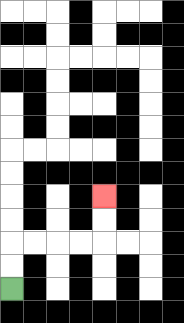{'start': '[0, 12]', 'end': '[4, 8]', 'path_directions': 'U,U,R,R,R,R,U,U', 'path_coordinates': '[[0, 12], [0, 11], [0, 10], [1, 10], [2, 10], [3, 10], [4, 10], [4, 9], [4, 8]]'}